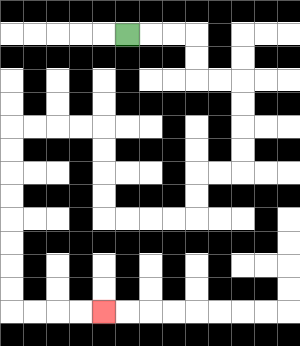{'start': '[5, 1]', 'end': '[4, 13]', 'path_directions': 'R,R,R,D,D,R,R,D,D,D,D,L,L,D,D,L,L,L,L,U,U,U,U,L,L,L,L,D,D,D,D,D,D,D,D,R,R,R,R', 'path_coordinates': '[[5, 1], [6, 1], [7, 1], [8, 1], [8, 2], [8, 3], [9, 3], [10, 3], [10, 4], [10, 5], [10, 6], [10, 7], [9, 7], [8, 7], [8, 8], [8, 9], [7, 9], [6, 9], [5, 9], [4, 9], [4, 8], [4, 7], [4, 6], [4, 5], [3, 5], [2, 5], [1, 5], [0, 5], [0, 6], [0, 7], [0, 8], [0, 9], [0, 10], [0, 11], [0, 12], [0, 13], [1, 13], [2, 13], [3, 13], [4, 13]]'}